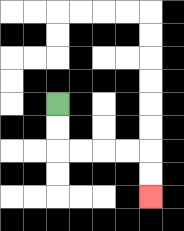{'start': '[2, 4]', 'end': '[6, 8]', 'path_directions': 'D,D,R,R,R,R,D,D', 'path_coordinates': '[[2, 4], [2, 5], [2, 6], [3, 6], [4, 6], [5, 6], [6, 6], [6, 7], [6, 8]]'}